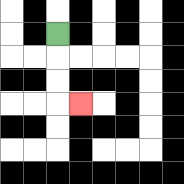{'start': '[2, 1]', 'end': '[3, 4]', 'path_directions': 'D,D,D,R', 'path_coordinates': '[[2, 1], [2, 2], [2, 3], [2, 4], [3, 4]]'}